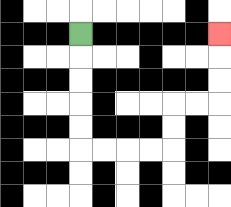{'start': '[3, 1]', 'end': '[9, 1]', 'path_directions': 'D,D,D,D,D,R,R,R,R,U,U,R,R,U,U,U', 'path_coordinates': '[[3, 1], [3, 2], [3, 3], [3, 4], [3, 5], [3, 6], [4, 6], [5, 6], [6, 6], [7, 6], [7, 5], [7, 4], [8, 4], [9, 4], [9, 3], [9, 2], [9, 1]]'}